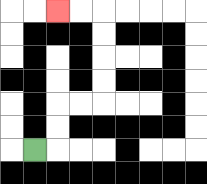{'start': '[1, 6]', 'end': '[2, 0]', 'path_directions': 'R,U,U,R,R,U,U,U,U,L,L', 'path_coordinates': '[[1, 6], [2, 6], [2, 5], [2, 4], [3, 4], [4, 4], [4, 3], [4, 2], [4, 1], [4, 0], [3, 0], [2, 0]]'}